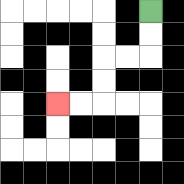{'start': '[6, 0]', 'end': '[2, 4]', 'path_directions': 'D,D,L,L,D,D,L,L', 'path_coordinates': '[[6, 0], [6, 1], [6, 2], [5, 2], [4, 2], [4, 3], [4, 4], [3, 4], [2, 4]]'}